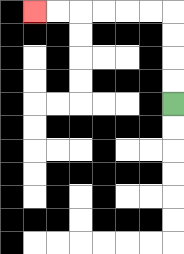{'start': '[7, 4]', 'end': '[1, 0]', 'path_directions': 'U,U,U,U,L,L,L,L,L,L', 'path_coordinates': '[[7, 4], [7, 3], [7, 2], [7, 1], [7, 0], [6, 0], [5, 0], [4, 0], [3, 0], [2, 0], [1, 0]]'}